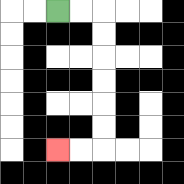{'start': '[2, 0]', 'end': '[2, 6]', 'path_directions': 'R,R,D,D,D,D,D,D,L,L', 'path_coordinates': '[[2, 0], [3, 0], [4, 0], [4, 1], [4, 2], [4, 3], [4, 4], [4, 5], [4, 6], [3, 6], [2, 6]]'}